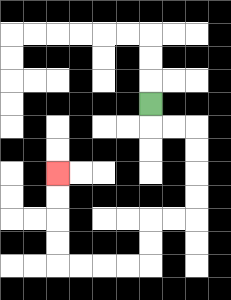{'start': '[6, 4]', 'end': '[2, 7]', 'path_directions': 'D,R,R,D,D,D,D,L,L,D,D,L,L,L,L,U,U,U,U', 'path_coordinates': '[[6, 4], [6, 5], [7, 5], [8, 5], [8, 6], [8, 7], [8, 8], [8, 9], [7, 9], [6, 9], [6, 10], [6, 11], [5, 11], [4, 11], [3, 11], [2, 11], [2, 10], [2, 9], [2, 8], [2, 7]]'}